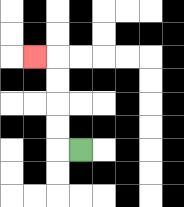{'start': '[3, 6]', 'end': '[1, 2]', 'path_directions': 'L,U,U,U,U,L', 'path_coordinates': '[[3, 6], [2, 6], [2, 5], [2, 4], [2, 3], [2, 2], [1, 2]]'}